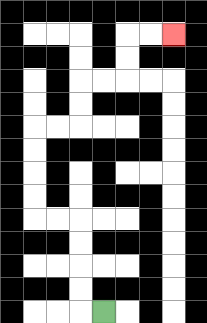{'start': '[4, 13]', 'end': '[7, 1]', 'path_directions': 'L,U,U,U,U,L,L,U,U,U,U,R,R,U,U,R,R,U,U,R,R', 'path_coordinates': '[[4, 13], [3, 13], [3, 12], [3, 11], [3, 10], [3, 9], [2, 9], [1, 9], [1, 8], [1, 7], [1, 6], [1, 5], [2, 5], [3, 5], [3, 4], [3, 3], [4, 3], [5, 3], [5, 2], [5, 1], [6, 1], [7, 1]]'}